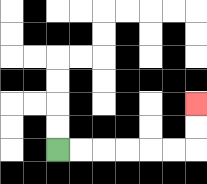{'start': '[2, 6]', 'end': '[8, 4]', 'path_directions': 'R,R,R,R,R,R,U,U', 'path_coordinates': '[[2, 6], [3, 6], [4, 6], [5, 6], [6, 6], [7, 6], [8, 6], [8, 5], [8, 4]]'}